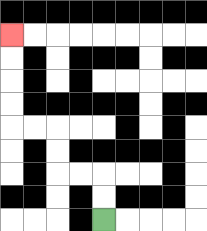{'start': '[4, 9]', 'end': '[0, 1]', 'path_directions': 'U,U,L,L,U,U,L,L,U,U,U,U', 'path_coordinates': '[[4, 9], [4, 8], [4, 7], [3, 7], [2, 7], [2, 6], [2, 5], [1, 5], [0, 5], [0, 4], [0, 3], [0, 2], [0, 1]]'}